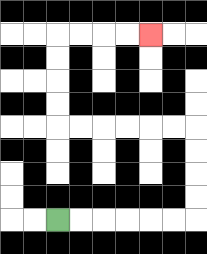{'start': '[2, 9]', 'end': '[6, 1]', 'path_directions': 'R,R,R,R,R,R,U,U,U,U,L,L,L,L,L,L,U,U,U,U,R,R,R,R', 'path_coordinates': '[[2, 9], [3, 9], [4, 9], [5, 9], [6, 9], [7, 9], [8, 9], [8, 8], [8, 7], [8, 6], [8, 5], [7, 5], [6, 5], [5, 5], [4, 5], [3, 5], [2, 5], [2, 4], [2, 3], [2, 2], [2, 1], [3, 1], [4, 1], [5, 1], [6, 1]]'}